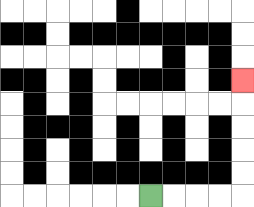{'start': '[6, 8]', 'end': '[10, 3]', 'path_directions': 'R,R,R,R,U,U,U,U,U', 'path_coordinates': '[[6, 8], [7, 8], [8, 8], [9, 8], [10, 8], [10, 7], [10, 6], [10, 5], [10, 4], [10, 3]]'}